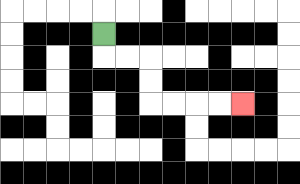{'start': '[4, 1]', 'end': '[10, 4]', 'path_directions': 'D,R,R,D,D,R,R,R,R', 'path_coordinates': '[[4, 1], [4, 2], [5, 2], [6, 2], [6, 3], [6, 4], [7, 4], [8, 4], [9, 4], [10, 4]]'}